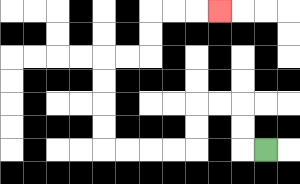{'start': '[11, 6]', 'end': '[9, 0]', 'path_directions': 'L,U,U,L,L,D,D,L,L,L,L,U,U,U,U,R,R,U,U,R,R,R', 'path_coordinates': '[[11, 6], [10, 6], [10, 5], [10, 4], [9, 4], [8, 4], [8, 5], [8, 6], [7, 6], [6, 6], [5, 6], [4, 6], [4, 5], [4, 4], [4, 3], [4, 2], [5, 2], [6, 2], [6, 1], [6, 0], [7, 0], [8, 0], [9, 0]]'}